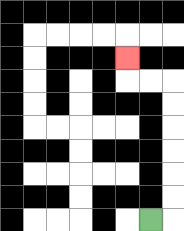{'start': '[6, 9]', 'end': '[5, 2]', 'path_directions': 'R,U,U,U,U,U,U,L,L,U', 'path_coordinates': '[[6, 9], [7, 9], [7, 8], [7, 7], [7, 6], [7, 5], [7, 4], [7, 3], [6, 3], [5, 3], [5, 2]]'}